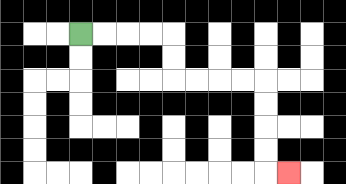{'start': '[3, 1]', 'end': '[12, 7]', 'path_directions': 'R,R,R,R,D,D,R,R,R,R,D,D,D,D,R', 'path_coordinates': '[[3, 1], [4, 1], [5, 1], [6, 1], [7, 1], [7, 2], [7, 3], [8, 3], [9, 3], [10, 3], [11, 3], [11, 4], [11, 5], [11, 6], [11, 7], [12, 7]]'}